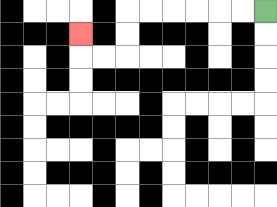{'start': '[11, 0]', 'end': '[3, 1]', 'path_directions': 'L,L,L,L,L,L,D,D,L,L,U', 'path_coordinates': '[[11, 0], [10, 0], [9, 0], [8, 0], [7, 0], [6, 0], [5, 0], [5, 1], [5, 2], [4, 2], [3, 2], [3, 1]]'}